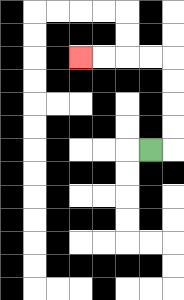{'start': '[6, 6]', 'end': '[3, 2]', 'path_directions': 'R,U,U,U,U,L,L,L,L', 'path_coordinates': '[[6, 6], [7, 6], [7, 5], [7, 4], [7, 3], [7, 2], [6, 2], [5, 2], [4, 2], [3, 2]]'}